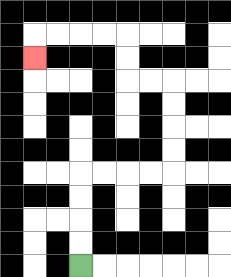{'start': '[3, 11]', 'end': '[1, 2]', 'path_directions': 'U,U,U,U,R,R,R,R,U,U,U,U,L,L,U,U,L,L,L,L,D', 'path_coordinates': '[[3, 11], [3, 10], [3, 9], [3, 8], [3, 7], [4, 7], [5, 7], [6, 7], [7, 7], [7, 6], [7, 5], [7, 4], [7, 3], [6, 3], [5, 3], [5, 2], [5, 1], [4, 1], [3, 1], [2, 1], [1, 1], [1, 2]]'}